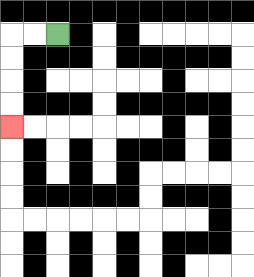{'start': '[2, 1]', 'end': '[0, 5]', 'path_directions': 'L,L,D,D,D,D', 'path_coordinates': '[[2, 1], [1, 1], [0, 1], [0, 2], [0, 3], [0, 4], [0, 5]]'}